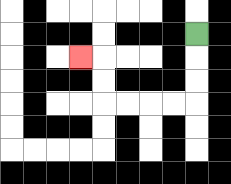{'start': '[8, 1]', 'end': '[3, 2]', 'path_directions': 'D,D,D,L,L,L,L,U,U,L', 'path_coordinates': '[[8, 1], [8, 2], [8, 3], [8, 4], [7, 4], [6, 4], [5, 4], [4, 4], [4, 3], [4, 2], [3, 2]]'}